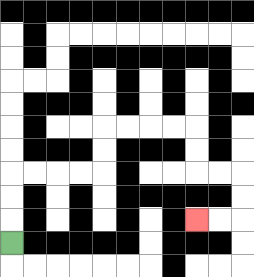{'start': '[0, 10]', 'end': '[8, 9]', 'path_directions': 'U,U,U,R,R,R,R,U,U,R,R,R,R,D,D,R,R,D,D,L,L', 'path_coordinates': '[[0, 10], [0, 9], [0, 8], [0, 7], [1, 7], [2, 7], [3, 7], [4, 7], [4, 6], [4, 5], [5, 5], [6, 5], [7, 5], [8, 5], [8, 6], [8, 7], [9, 7], [10, 7], [10, 8], [10, 9], [9, 9], [8, 9]]'}